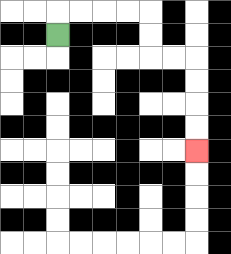{'start': '[2, 1]', 'end': '[8, 6]', 'path_directions': 'U,R,R,R,R,D,D,R,R,D,D,D,D', 'path_coordinates': '[[2, 1], [2, 0], [3, 0], [4, 0], [5, 0], [6, 0], [6, 1], [6, 2], [7, 2], [8, 2], [8, 3], [8, 4], [8, 5], [8, 6]]'}